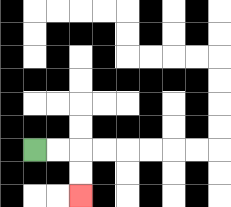{'start': '[1, 6]', 'end': '[3, 8]', 'path_directions': 'R,R,D,D', 'path_coordinates': '[[1, 6], [2, 6], [3, 6], [3, 7], [3, 8]]'}